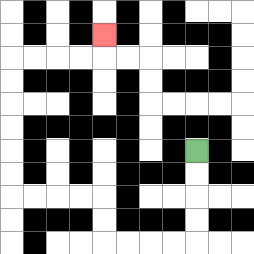{'start': '[8, 6]', 'end': '[4, 1]', 'path_directions': 'D,D,D,D,L,L,L,L,U,U,L,L,L,L,U,U,U,U,U,U,R,R,R,R,U', 'path_coordinates': '[[8, 6], [8, 7], [8, 8], [8, 9], [8, 10], [7, 10], [6, 10], [5, 10], [4, 10], [4, 9], [4, 8], [3, 8], [2, 8], [1, 8], [0, 8], [0, 7], [0, 6], [0, 5], [0, 4], [0, 3], [0, 2], [1, 2], [2, 2], [3, 2], [4, 2], [4, 1]]'}